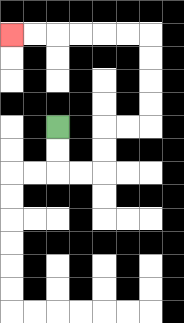{'start': '[2, 5]', 'end': '[0, 1]', 'path_directions': 'D,D,R,R,U,U,R,R,U,U,U,U,L,L,L,L,L,L', 'path_coordinates': '[[2, 5], [2, 6], [2, 7], [3, 7], [4, 7], [4, 6], [4, 5], [5, 5], [6, 5], [6, 4], [6, 3], [6, 2], [6, 1], [5, 1], [4, 1], [3, 1], [2, 1], [1, 1], [0, 1]]'}